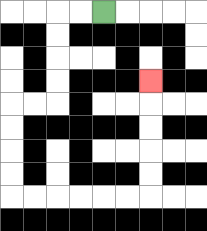{'start': '[4, 0]', 'end': '[6, 3]', 'path_directions': 'L,L,D,D,D,D,L,L,D,D,D,D,R,R,R,R,R,R,U,U,U,U,U', 'path_coordinates': '[[4, 0], [3, 0], [2, 0], [2, 1], [2, 2], [2, 3], [2, 4], [1, 4], [0, 4], [0, 5], [0, 6], [0, 7], [0, 8], [1, 8], [2, 8], [3, 8], [4, 8], [5, 8], [6, 8], [6, 7], [6, 6], [6, 5], [6, 4], [6, 3]]'}